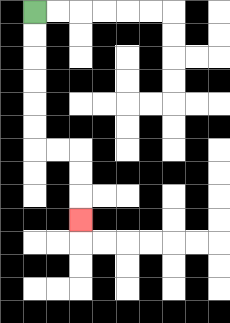{'start': '[1, 0]', 'end': '[3, 9]', 'path_directions': 'D,D,D,D,D,D,R,R,D,D,D', 'path_coordinates': '[[1, 0], [1, 1], [1, 2], [1, 3], [1, 4], [1, 5], [1, 6], [2, 6], [3, 6], [3, 7], [3, 8], [3, 9]]'}